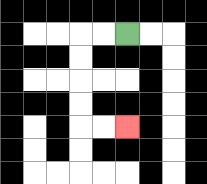{'start': '[5, 1]', 'end': '[5, 5]', 'path_directions': 'L,L,D,D,D,D,R,R', 'path_coordinates': '[[5, 1], [4, 1], [3, 1], [3, 2], [3, 3], [3, 4], [3, 5], [4, 5], [5, 5]]'}